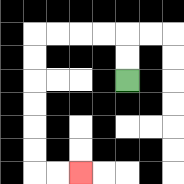{'start': '[5, 3]', 'end': '[3, 7]', 'path_directions': 'U,U,L,L,L,L,D,D,D,D,D,D,R,R', 'path_coordinates': '[[5, 3], [5, 2], [5, 1], [4, 1], [3, 1], [2, 1], [1, 1], [1, 2], [1, 3], [1, 4], [1, 5], [1, 6], [1, 7], [2, 7], [3, 7]]'}